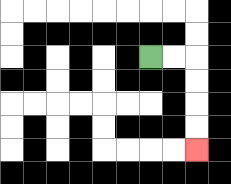{'start': '[6, 2]', 'end': '[8, 6]', 'path_directions': 'R,R,D,D,D,D', 'path_coordinates': '[[6, 2], [7, 2], [8, 2], [8, 3], [8, 4], [8, 5], [8, 6]]'}